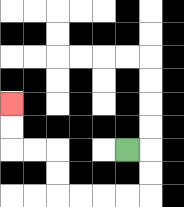{'start': '[5, 6]', 'end': '[0, 4]', 'path_directions': 'R,D,D,L,L,L,L,U,U,L,L,U,U', 'path_coordinates': '[[5, 6], [6, 6], [6, 7], [6, 8], [5, 8], [4, 8], [3, 8], [2, 8], [2, 7], [2, 6], [1, 6], [0, 6], [0, 5], [0, 4]]'}